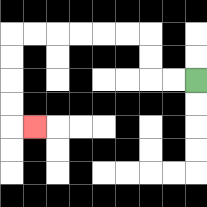{'start': '[8, 3]', 'end': '[1, 5]', 'path_directions': 'L,L,U,U,L,L,L,L,L,L,D,D,D,D,R', 'path_coordinates': '[[8, 3], [7, 3], [6, 3], [6, 2], [6, 1], [5, 1], [4, 1], [3, 1], [2, 1], [1, 1], [0, 1], [0, 2], [0, 3], [0, 4], [0, 5], [1, 5]]'}